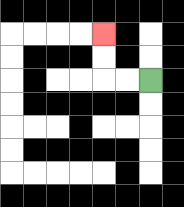{'start': '[6, 3]', 'end': '[4, 1]', 'path_directions': 'L,L,U,U', 'path_coordinates': '[[6, 3], [5, 3], [4, 3], [4, 2], [4, 1]]'}